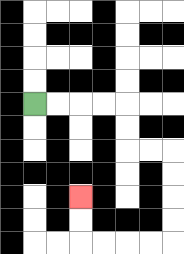{'start': '[1, 4]', 'end': '[3, 8]', 'path_directions': 'R,R,R,R,D,D,R,R,D,D,D,D,L,L,L,L,U,U', 'path_coordinates': '[[1, 4], [2, 4], [3, 4], [4, 4], [5, 4], [5, 5], [5, 6], [6, 6], [7, 6], [7, 7], [7, 8], [7, 9], [7, 10], [6, 10], [5, 10], [4, 10], [3, 10], [3, 9], [3, 8]]'}